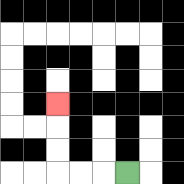{'start': '[5, 7]', 'end': '[2, 4]', 'path_directions': 'L,L,L,U,U,U', 'path_coordinates': '[[5, 7], [4, 7], [3, 7], [2, 7], [2, 6], [2, 5], [2, 4]]'}